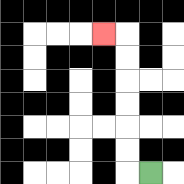{'start': '[6, 7]', 'end': '[4, 1]', 'path_directions': 'L,U,U,U,U,U,U,L', 'path_coordinates': '[[6, 7], [5, 7], [5, 6], [5, 5], [5, 4], [5, 3], [5, 2], [5, 1], [4, 1]]'}